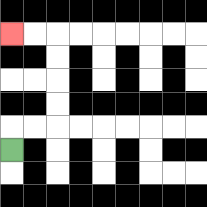{'start': '[0, 6]', 'end': '[0, 1]', 'path_directions': 'U,R,R,U,U,U,U,L,L', 'path_coordinates': '[[0, 6], [0, 5], [1, 5], [2, 5], [2, 4], [2, 3], [2, 2], [2, 1], [1, 1], [0, 1]]'}